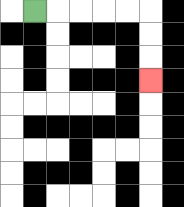{'start': '[1, 0]', 'end': '[6, 3]', 'path_directions': 'R,R,R,R,R,D,D,D', 'path_coordinates': '[[1, 0], [2, 0], [3, 0], [4, 0], [5, 0], [6, 0], [6, 1], [6, 2], [6, 3]]'}